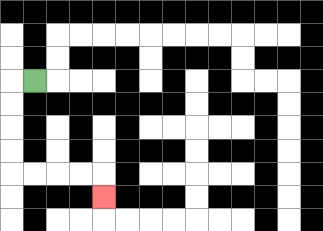{'start': '[1, 3]', 'end': '[4, 8]', 'path_directions': 'L,D,D,D,D,R,R,R,R,D', 'path_coordinates': '[[1, 3], [0, 3], [0, 4], [0, 5], [0, 6], [0, 7], [1, 7], [2, 7], [3, 7], [4, 7], [4, 8]]'}